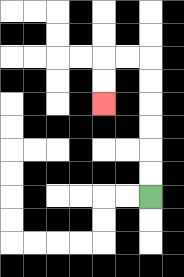{'start': '[6, 8]', 'end': '[4, 4]', 'path_directions': 'U,U,U,U,U,U,L,L,D,D', 'path_coordinates': '[[6, 8], [6, 7], [6, 6], [6, 5], [6, 4], [6, 3], [6, 2], [5, 2], [4, 2], [4, 3], [4, 4]]'}